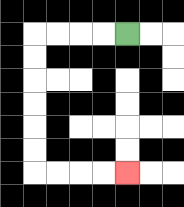{'start': '[5, 1]', 'end': '[5, 7]', 'path_directions': 'L,L,L,L,D,D,D,D,D,D,R,R,R,R', 'path_coordinates': '[[5, 1], [4, 1], [3, 1], [2, 1], [1, 1], [1, 2], [1, 3], [1, 4], [1, 5], [1, 6], [1, 7], [2, 7], [3, 7], [4, 7], [5, 7]]'}